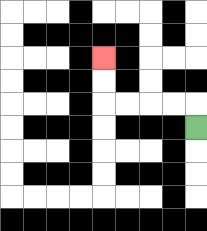{'start': '[8, 5]', 'end': '[4, 2]', 'path_directions': 'U,L,L,L,L,U,U', 'path_coordinates': '[[8, 5], [8, 4], [7, 4], [6, 4], [5, 4], [4, 4], [4, 3], [4, 2]]'}